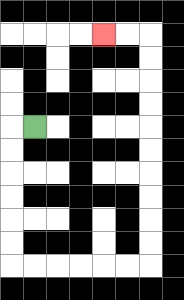{'start': '[1, 5]', 'end': '[4, 1]', 'path_directions': 'L,D,D,D,D,D,D,R,R,R,R,R,R,U,U,U,U,U,U,U,U,U,U,L,L', 'path_coordinates': '[[1, 5], [0, 5], [0, 6], [0, 7], [0, 8], [0, 9], [0, 10], [0, 11], [1, 11], [2, 11], [3, 11], [4, 11], [5, 11], [6, 11], [6, 10], [6, 9], [6, 8], [6, 7], [6, 6], [6, 5], [6, 4], [6, 3], [6, 2], [6, 1], [5, 1], [4, 1]]'}